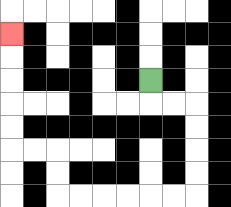{'start': '[6, 3]', 'end': '[0, 1]', 'path_directions': 'D,R,R,D,D,D,D,L,L,L,L,L,L,U,U,L,L,U,U,U,U,U', 'path_coordinates': '[[6, 3], [6, 4], [7, 4], [8, 4], [8, 5], [8, 6], [8, 7], [8, 8], [7, 8], [6, 8], [5, 8], [4, 8], [3, 8], [2, 8], [2, 7], [2, 6], [1, 6], [0, 6], [0, 5], [0, 4], [0, 3], [0, 2], [0, 1]]'}